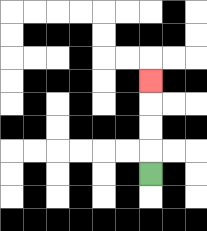{'start': '[6, 7]', 'end': '[6, 3]', 'path_directions': 'U,U,U,U', 'path_coordinates': '[[6, 7], [6, 6], [6, 5], [6, 4], [6, 3]]'}